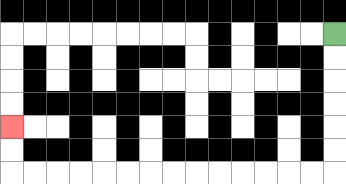{'start': '[14, 1]', 'end': '[0, 5]', 'path_directions': 'D,D,D,D,D,D,L,L,L,L,L,L,L,L,L,L,L,L,L,L,U,U', 'path_coordinates': '[[14, 1], [14, 2], [14, 3], [14, 4], [14, 5], [14, 6], [14, 7], [13, 7], [12, 7], [11, 7], [10, 7], [9, 7], [8, 7], [7, 7], [6, 7], [5, 7], [4, 7], [3, 7], [2, 7], [1, 7], [0, 7], [0, 6], [0, 5]]'}